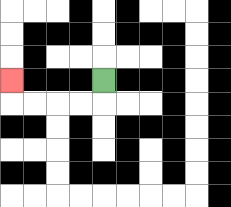{'start': '[4, 3]', 'end': '[0, 3]', 'path_directions': 'D,L,L,L,L,U', 'path_coordinates': '[[4, 3], [4, 4], [3, 4], [2, 4], [1, 4], [0, 4], [0, 3]]'}